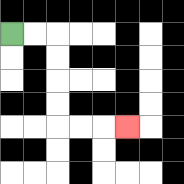{'start': '[0, 1]', 'end': '[5, 5]', 'path_directions': 'R,R,D,D,D,D,R,R,R', 'path_coordinates': '[[0, 1], [1, 1], [2, 1], [2, 2], [2, 3], [2, 4], [2, 5], [3, 5], [4, 5], [5, 5]]'}